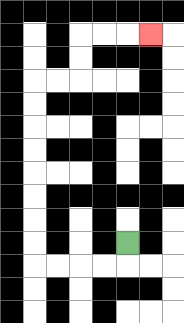{'start': '[5, 10]', 'end': '[6, 1]', 'path_directions': 'D,L,L,L,L,U,U,U,U,U,U,U,U,R,R,U,U,R,R,R', 'path_coordinates': '[[5, 10], [5, 11], [4, 11], [3, 11], [2, 11], [1, 11], [1, 10], [1, 9], [1, 8], [1, 7], [1, 6], [1, 5], [1, 4], [1, 3], [2, 3], [3, 3], [3, 2], [3, 1], [4, 1], [5, 1], [6, 1]]'}